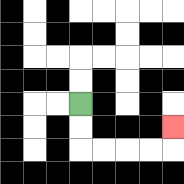{'start': '[3, 4]', 'end': '[7, 5]', 'path_directions': 'D,D,R,R,R,R,U', 'path_coordinates': '[[3, 4], [3, 5], [3, 6], [4, 6], [5, 6], [6, 6], [7, 6], [7, 5]]'}